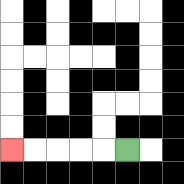{'start': '[5, 6]', 'end': '[0, 6]', 'path_directions': 'L,L,L,L,L', 'path_coordinates': '[[5, 6], [4, 6], [3, 6], [2, 6], [1, 6], [0, 6]]'}